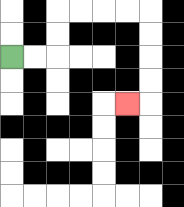{'start': '[0, 2]', 'end': '[5, 4]', 'path_directions': 'R,R,U,U,R,R,R,R,D,D,D,D,L', 'path_coordinates': '[[0, 2], [1, 2], [2, 2], [2, 1], [2, 0], [3, 0], [4, 0], [5, 0], [6, 0], [6, 1], [6, 2], [6, 3], [6, 4], [5, 4]]'}